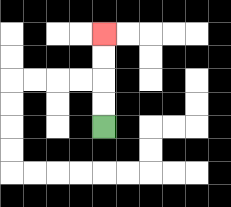{'start': '[4, 5]', 'end': '[4, 1]', 'path_directions': 'U,U,U,U', 'path_coordinates': '[[4, 5], [4, 4], [4, 3], [4, 2], [4, 1]]'}